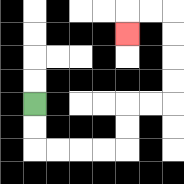{'start': '[1, 4]', 'end': '[5, 1]', 'path_directions': 'D,D,R,R,R,R,U,U,R,R,U,U,U,U,L,L,D', 'path_coordinates': '[[1, 4], [1, 5], [1, 6], [2, 6], [3, 6], [4, 6], [5, 6], [5, 5], [5, 4], [6, 4], [7, 4], [7, 3], [7, 2], [7, 1], [7, 0], [6, 0], [5, 0], [5, 1]]'}